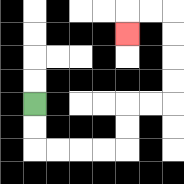{'start': '[1, 4]', 'end': '[5, 1]', 'path_directions': 'D,D,R,R,R,R,U,U,R,R,U,U,U,U,L,L,D', 'path_coordinates': '[[1, 4], [1, 5], [1, 6], [2, 6], [3, 6], [4, 6], [5, 6], [5, 5], [5, 4], [6, 4], [7, 4], [7, 3], [7, 2], [7, 1], [7, 0], [6, 0], [5, 0], [5, 1]]'}